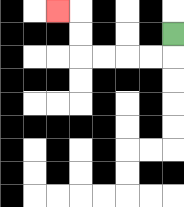{'start': '[7, 1]', 'end': '[2, 0]', 'path_directions': 'D,L,L,L,L,U,U,L', 'path_coordinates': '[[7, 1], [7, 2], [6, 2], [5, 2], [4, 2], [3, 2], [3, 1], [3, 0], [2, 0]]'}